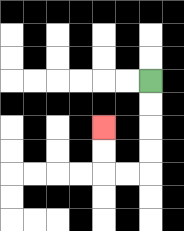{'start': '[6, 3]', 'end': '[4, 5]', 'path_directions': 'D,D,D,D,L,L,U,U', 'path_coordinates': '[[6, 3], [6, 4], [6, 5], [6, 6], [6, 7], [5, 7], [4, 7], [4, 6], [4, 5]]'}